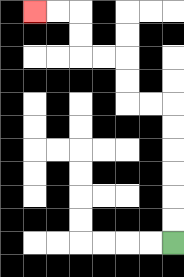{'start': '[7, 10]', 'end': '[1, 0]', 'path_directions': 'U,U,U,U,U,U,L,L,U,U,L,L,U,U,L,L', 'path_coordinates': '[[7, 10], [7, 9], [7, 8], [7, 7], [7, 6], [7, 5], [7, 4], [6, 4], [5, 4], [5, 3], [5, 2], [4, 2], [3, 2], [3, 1], [3, 0], [2, 0], [1, 0]]'}